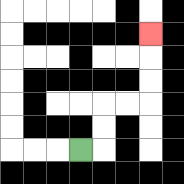{'start': '[3, 6]', 'end': '[6, 1]', 'path_directions': 'R,U,U,R,R,U,U,U', 'path_coordinates': '[[3, 6], [4, 6], [4, 5], [4, 4], [5, 4], [6, 4], [6, 3], [6, 2], [6, 1]]'}